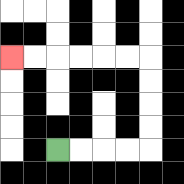{'start': '[2, 6]', 'end': '[0, 2]', 'path_directions': 'R,R,R,R,U,U,U,U,L,L,L,L,L,L', 'path_coordinates': '[[2, 6], [3, 6], [4, 6], [5, 6], [6, 6], [6, 5], [6, 4], [6, 3], [6, 2], [5, 2], [4, 2], [3, 2], [2, 2], [1, 2], [0, 2]]'}